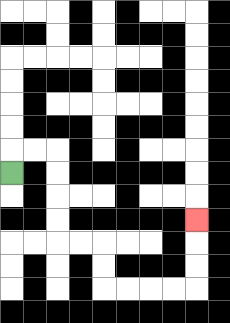{'start': '[0, 7]', 'end': '[8, 9]', 'path_directions': 'U,R,R,D,D,D,D,R,R,D,D,R,R,R,R,U,U,U', 'path_coordinates': '[[0, 7], [0, 6], [1, 6], [2, 6], [2, 7], [2, 8], [2, 9], [2, 10], [3, 10], [4, 10], [4, 11], [4, 12], [5, 12], [6, 12], [7, 12], [8, 12], [8, 11], [8, 10], [8, 9]]'}